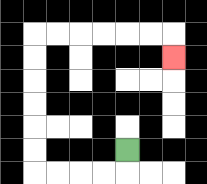{'start': '[5, 6]', 'end': '[7, 2]', 'path_directions': 'D,L,L,L,L,U,U,U,U,U,U,R,R,R,R,R,R,D', 'path_coordinates': '[[5, 6], [5, 7], [4, 7], [3, 7], [2, 7], [1, 7], [1, 6], [1, 5], [1, 4], [1, 3], [1, 2], [1, 1], [2, 1], [3, 1], [4, 1], [5, 1], [6, 1], [7, 1], [7, 2]]'}